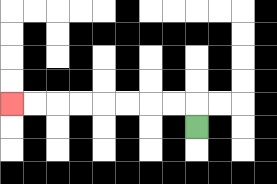{'start': '[8, 5]', 'end': '[0, 4]', 'path_directions': 'U,L,L,L,L,L,L,L,L', 'path_coordinates': '[[8, 5], [8, 4], [7, 4], [6, 4], [5, 4], [4, 4], [3, 4], [2, 4], [1, 4], [0, 4]]'}